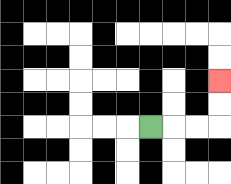{'start': '[6, 5]', 'end': '[9, 3]', 'path_directions': 'R,R,R,U,U', 'path_coordinates': '[[6, 5], [7, 5], [8, 5], [9, 5], [9, 4], [9, 3]]'}